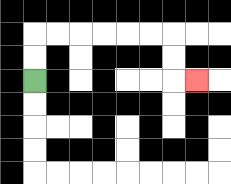{'start': '[1, 3]', 'end': '[8, 3]', 'path_directions': 'U,U,R,R,R,R,R,R,D,D,R', 'path_coordinates': '[[1, 3], [1, 2], [1, 1], [2, 1], [3, 1], [4, 1], [5, 1], [6, 1], [7, 1], [7, 2], [7, 3], [8, 3]]'}